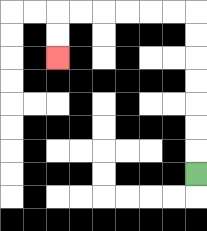{'start': '[8, 7]', 'end': '[2, 2]', 'path_directions': 'U,U,U,U,U,U,U,L,L,L,L,L,L,D,D', 'path_coordinates': '[[8, 7], [8, 6], [8, 5], [8, 4], [8, 3], [8, 2], [8, 1], [8, 0], [7, 0], [6, 0], [5, 0], [4, 0], [3, 0], [2, 0], [2, 1], [2, 2]]'}